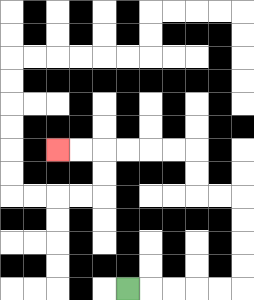{'start': '[5, 12]', 'end': '[2, 6]', 'path_directions': 'R,R,R,R,R,U,U,U,U,L,L,U,U,L,L,L,L,L,L', 'path_coordinates': '[[5, 12], [6, 12], [7, 12], [8, 12], [9, 12], [10, 12], [10, 11], [10, 10], [10, 9], [10, 8], [9, 8], [8, 8], [8, 7], [8, 6], [7, 6], [6, 6], [5, 6], [4, 6], [3, 6], [2, 6]]'}